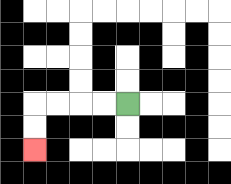{'start': '[5, 4]', 'end': '[1, 6]', 'path_directions': 'L,L,L,L,D,D', 'path_coordinates': '[[5, 4], [4, 4], [3, 4], [2, 4], [1, 4], [1, 5], [1, 6]]'}